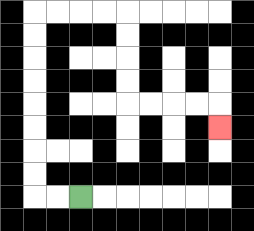{'start': '[3, 8]', 'end': '[9, 5]', 'path_directions': 'L,L,U,U,U,U,U,U,U,U,R,R,R,R,D,D,D,D,R,R,R,R,D', 'path_coordinates': '[[3, 8], [2, 8], [1, 8], [1, 7], [1, 6], [1, 5], [1, 4], [1, 3], [1, 2], [1, 1], [1, 0], [2, 0], [3, 0], [4, 0], [5, 0], [5, 1], [5, 2], [5, 3], [5, 4], [6, 4], [7, 4], [8, 4], [9, 4], [9, 5]]'}